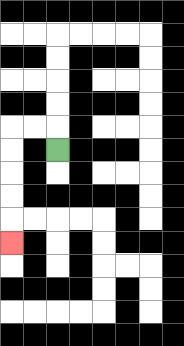{'start': '[2, 6]', 'end': '[0, 10]', 'path_directions': 'U,L,L,D,D,D,D,D', 'path_coordinates': '[[2, 6], [2, 5], [1, 5], [0, 5], [0, 6], [0, 7], [0, 8], [0, 9], [0, 10]]'}